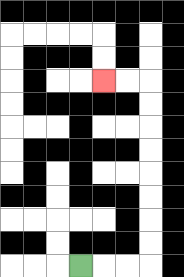{'start': '[3, 11]', 'end': '[4, 3]', 'path_directions': 'R,R,R,U,U,U,U,U,U,U,U,L,L', 'path_coordinates': '[[3, 11], [4, 11], [5, 11], [6, 11], [6, 10], [6, 9], [6, 8], [6, 7], [6, 6], [6, 5], [6, 4], [6, 3], [5, 3], [4, 3]]'}